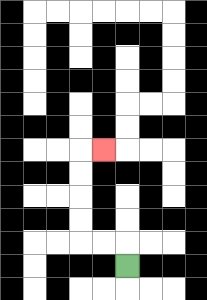{'start': '[5, 11]', 'end': '[4, 6]', 'path_directions': 'U,L,L,U,U,U,U,R', 'path_coordinates': '[[5, 11], [5, 10], [4, 10], [3, 10], [3, 9], [3, 8], [3, 7], [3, 6], [4, 6]]'}